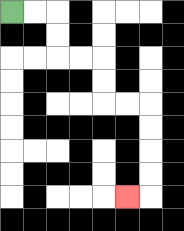{'start': '[0, 0]', 'end': '[5, 8]', 'path_directions': 'R,R,D,D,R,R,D,D,R,R,D,D,D,D,L', 'path_coordinates': '[[0, 0], [1, 0], [2, 0], [2, 1], [2, 2], [3, 2], [4, 2], [4, 3], [4, 4], [5, 4], [6, 4], [6, 5], [6, 6], [6, 7], [6, 8], [5, 8]]'}